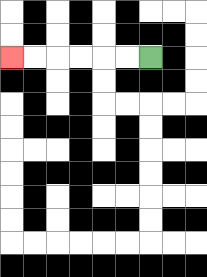{'start': '[6, 2]', 'end': '[0, 2]', 'path_directions': 'L,L,L,L,L,L', 'path_coordinates': '[[6, 2], [5, 2], [4, 2], [3, 2], [2, 2], [1, 2], [0, 2]]'}